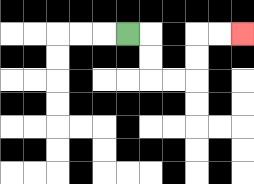{'start': '[5, 1]', 'end': '[10, 1]', 'path_directions': 'R,D,D,R,R,U,U,R,R', 'path_coordinates': '[[5, 1], [6, 1], [6, 2], [6, 3], [7, 3], [8, 3], [8, 2], [8, 1], [9, 1], [10, 1]]'}